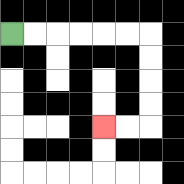{'start': '[0, 1]', 'end': '[4, 5]', 'path_directions': 'R,R,R,R,R,R,D,D,D,D,L,L', 'path_coordinates': '[[0, 1], [1, 1], [2, 1], [3, 1], [4, 1], [5, 1], [6, 1], [6, 2], [6, 3], [6, 4], [6, 5], [5, 5], [4, 5]]'}